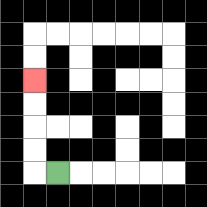{'start': '[2, 7]', 'end': '[1, 3]', 'path_directions': 'L,U,U,U,U', 'path_coordinates': '[[2, 7], [1, 7], [1, 6], [1, 5], [1, 4], [1, 3]]'}